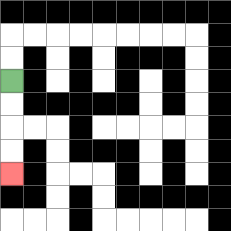{'start': '[0, 3]', 'end': '[0, 7]', 'path_directions': 'D,D,D,D', 'path_coordinates': '[[0, 3], [0, 4], [0, 5], [0, 6], [0, 7]]'}